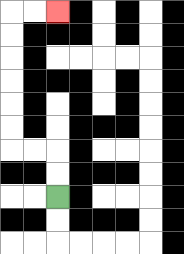{'start': '[2, 8]', 'end': '[2, 0]', 'path_directions': 'U,U,L,L,U,U,U,U,U,U,R,R', 'path_coordinates': '[[2, 8], [2, 7], [2, 6], [1, 6], [0, 6], [0, 5], [0, 4], [0, 3], [0, 2], [0, 1], [0, 0], [1, 0], [2, 0]]'}